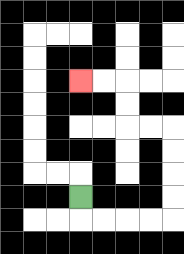{'start': '[3, 8]', 'end': '[3, 3]', 'path_directions': 'D,R,R,R,R,U,U,U,U,L,L,U,U,L,L', 'path_coordinates': '[[3, 8], [3, 9], [4, 9], [5, 9], [6, 9], [7, 9], [7, 8], [7, 7], [7, 6], [7, 5], [6, 5], [5, 5], [5, 4], [5, 3], [4, 3], [3, 3]]'}